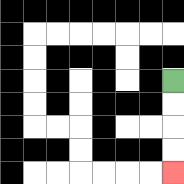{'start': '[7, 3]', 'end': '[7, 7]', 'path_directions': 'D,D,D,D', 'path_coordinates': '[[7, 3], [7, 4], [7, 5], [7, 6], [7, 7]]'}